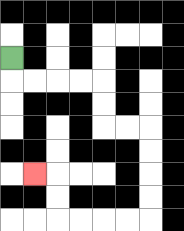{'start': '[0, 2]', 'end': '[1, 7]', 'path_directions': 'D,R,R,R,R,D,D,R,R,D,D,D,D,L,L,L,L,U,U,L', 'path_coordinates': '[[0, 2], [0, 3], [1, 3], [2, 3], [3, 3], [4, 3], [4, 4], [4, 5], [5, 5], [6, 5], [6, 6], [6, 7], [6, 8], [6, 9], [5, 9], [4, 9], [3, 9], [2, 9], [2, 8], [2, 7], [1, 7]]'}